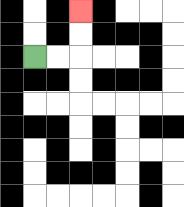{'start': '[1, 2]', 'end': '[3, 0]', 'path_directions': 'R,R,U,U', 'path_coordinates': '[[1, 2], [2, 2], [3, 2], [3, 1], [3, 0]]'}